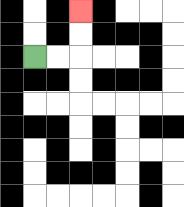{'start': '[1, 2]', 'end': '[3, 0]', 'path_directions': 'R,R,U,U', 'path_coordinates': '[[1, 2], [2, 2], [3, 2], [3, 1], [3, 0]]'}